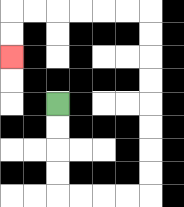{'start': '[2, 4]', 'end': '[0, 2]', 'path_directions': 'D,D,D,D,R,R,R,R,U,U,U,U,U,U,U,U,L,L,L,L,L,L,D,D', 'path_coordinates': '[[2, 4], [2, 5], [2, 6], [2, 7], [2, 8], [3, 8], [4, 8], [5, 8], [6, 8], [6, 7], [6, 6], [6, 5], [6, 4], [6, 3], [6, 2], [6, 1], [6, 0], [5, 0], [4, 0], [3, 0], [2, 0], [1, 0], [0, 0], [0, 1], [0, 2]]'}